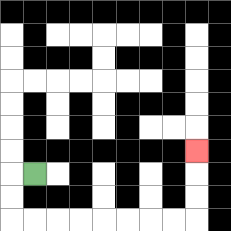{'start': '[1, 7]', 'end': '[8, 6]', 'path_directions': 'L,D,D,R,R,R,R,R,R,R,R,U,U,U', 'path_coordinates': '[[1, 7], [0, 7], [0, 8], [0, 9], [1, 9], [2, 9], [3, 9], [4, 9], [5, 9], [6, 9], [7, 9], [8, 9], [8, 8], [8, 7], [8, 6]]'}